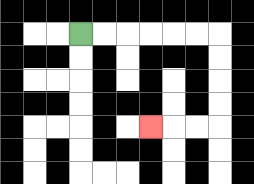{'start': '[3, 1]', 'end': '[6, 5]', 'path_directions': 'R,R,R,R,R,R,D,D,D,D,L,L,L', 'path_coordinates': '[[3, 1], [4, 1], [5, 1], [6, 1], [7, 1], [8, 1], [9, 1], [9, 2], [9, 3], [9, 4], [9, 5], [8, 5], [7, 5], [6, 5]]'}